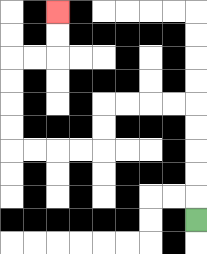{'start': '[8, 9]', 'end': '[2, 0]', 'path_directions': 'U,U,U,U,U,L,L,L,L,D,D,L,L,L,L,U,U,U,U,R,R,U,U', 'path_coordinates': '[[8, 9], [8, 8], [8, 7], [8, 6], [8, 5], [8, 4], [7, 4], [6, 4], [5, 4], [4, 4], [4, 5], [4, 6], [3, 6], [2, 6], [1, 6], [0, 6], [0, 5], [0, 4], [0, 3], [0, 2], [1, 2], [2, 2], [2, 1], [2, 0]]'}